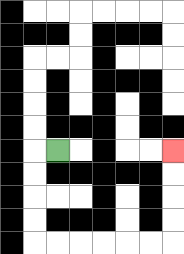{'start': '[2, 6]', 'end': '[7, 6]', 'path_directions': 'L,D,D,D,D,R,R,R,R,R,R,U,U,U,U', 'path_coordinates': '[[2, 6], [1, 6], [1, 7], [1, 8], [1, 9], [1, 10], [2, 10], [3, 10], [4, 10], [5, 10], [6, 10], [7, 10], [7, 9], [7, 8], [7, 7], [7, 6]]'}